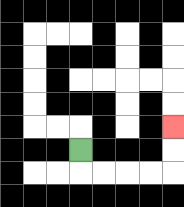{'start': '[3, 6]', 'end': '[7, 5]', 'path_directions': 'D,R,R,R,R,U,U', 'path_coordinates': '[[3, 6], [3, 7], [4, 7], [5, 7], [6, 7], [7, 7], [7, 6], [7, 5]]'}